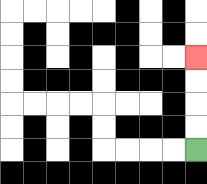{'start': '[8, 6]', 'end': '[8, 2]', 'path_directions': 'U,U,U,U', 'path_coordinates': '[[8, 6], [8, 5], [8, 4], [8, 3], [8, 2]]'}